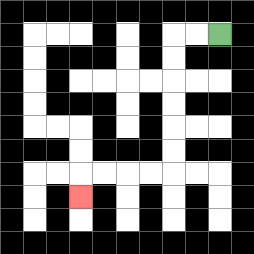{'start': '[9, 1]', 'end': '[3, 8]', 'path_directions': 'L,L,D,D,D,D,D,D,L,L,L,L,D', 'path_coordinates': '[[9, 1], [8, 1], [7, 1], [7, 2], [7, 3], [7, 4], [7, 5], [7, 6], [7, 7], [6, 7], [5, 7], [4, 7], [3, 7], [3, 8]]'}